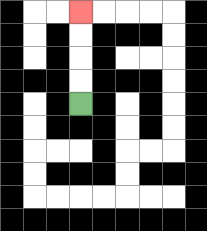{'start': '[3, 4]', 'end': '[3, 0]', 'path_directions': 'U,U,U,U', 'path_coordinates': '[[3, 4], [3, 3], [3, 2], [3, 1], [3, 0]]'}